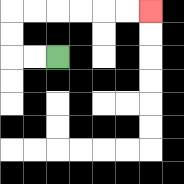{'start': '[2, 2]', 'end': '[6, 0]', 'path_directions': 'L,L,U,U,R,R,R,R,R,R', 'path_coordinates': '[[2, 2], [1, 2], [0, 2], [0, 1], [0, 0], [1, 0], [2, 0], [3, 0], [4, 0], [5, 0], [6, 0]]'}